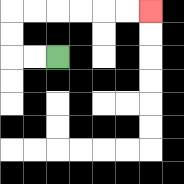{'start': '[2, 2]', 'end': '[6, 0]', 'path_directions': 'L,L,U,U,R,R,R,R,R,R', 'path_coordinates': '[[2, 2], [1, 2], [0, 2], [0, 1], [0, 0], [1, 0], [2, 0], [3, 0], [4, 0], [5, 0], [6, 0]]'}